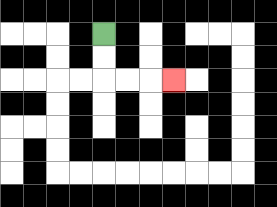{'start': '[4, 1]', 'end': '[7, 3]', 'path_directions': 'D,D,R,R,R', 'path_coordinates': '[[4, 1], [4, 2], [4, 3], [5, 3], [6, 3], [7, 3]]'}